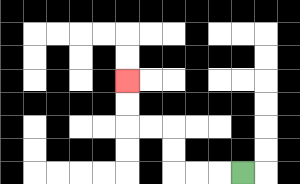{'start': '[10, 7]', 'end': '[5, 3]', 'path_directions': 'L,L,L,U,U,L,L,U,U', 'path_coordinates': '[[10, 7], [9, 7], [8, 7], [7, 7], [7, 6], [7, 5], [6, 5], [5, 5], [5, 4], [5, 3]]'}